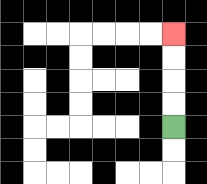{'start': '[7, 5]', 'end': '[7, 1]', 'path_directions': 'U,U,U,U', 'path_coordinates': '[[7, 5], [7, 4], [7, 3], [7, 2], [7, 1]]'}